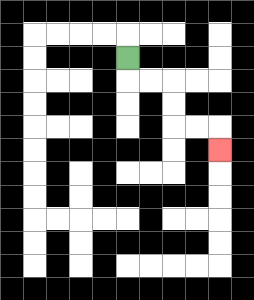{'start': '[5, 2]', 'end': '[9, 6]', 'path_directions': 'D,R,R,D,D,R,R,D', 'path_coordinates': '[[5, 2], [5, 3], [6, 3], [7, 3], [7, 4], [7, 5], [8, 5], [9, 5], [9, 6]]'}